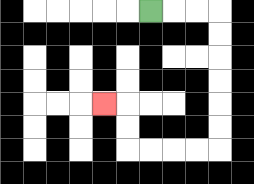{'start': '[6, 0]', 'end': '[4, 4]', 'path_directions': 'R,R,R,D,D,D,D,D,D,L,L,L,L,U,U,L', 'path_coordinates': '[[6, 0], [7, 0], [8, 0], [9, 0], [9, 1], [9, 2], [9, 3], [9, 4], [9, 5], [9, 6], [8, 6], [7, 6], [6, 6], [5, 6], [5, 5], [5, 4], [4, 4]]'}